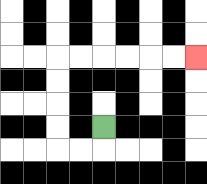{'start': '[4, 5]', 'end': '[8, 2]', 'path_directions': 'D,L,L,U,U,U,U,R,R,R,R,R,R', 'path_coordinates': '[[4, 5], [4, 6], [3, 6], [2, 6], [2, 5], [2, 4], [2, 3], [2, 2], [3, 2], [4, 2], [5, 2], [6, 2], [7, 2], [8, 2]]'}